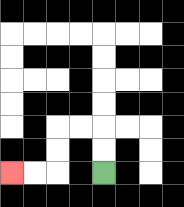{'start': '[4, 7]', 'end': '[0, 7]', 'path_directions': 'U,U,L,L,D,D,L,L', 'path_coordinates': '[[4, 7], [4, 6], [4, 5], [3, 5], [2, 5], [2, 6], [2, 7], [1, 7], [0, 7]]'}